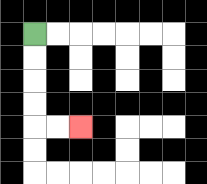{'start': '[1, 1]', 'end': '[3, 5]', 'path_directions': 'D,D,D,D,R,R', 'path_coordinates': '[[1, 1], [1, 2], [1, 3], [1, 4], [1, 5], [2, 5], [3, 5]]'}